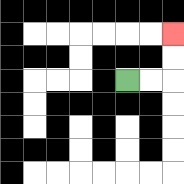{'start': '[5, 3]', 'end': '[7, 1]', 'path_directions': 'R,R,U,U', 'path_coordinates': '[[5, 3], [6, 3], [7, 3], [7, 2], [7, 1]]'}